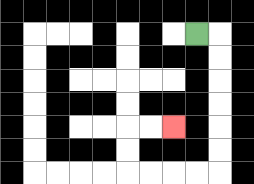{'start': '[8, 1]', 'end': '[7, 5]', 'path_directions': 'R,D,D,D,D,D,D,L,L,L,L,U,U,R,R', 'path_coordinates': '[[8, 1], [9, 1], [9, 2], [9, 3], [9, 4], [9, 5], [9, 6], [9, 7], [8, 7], [7, 7], [6, 7], [5, 7], [5, 6], [5, 5], [6, 5], [7, 5]]'}